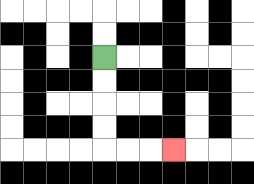{'start': '[4, 2]', 'end': '[7, 6]', 'path_directions': 'D,D,D,D,R,R,R', 'path_coordinates': '[[4, 2], [4, 3], [4, 4], [4, 5], [4, 6], [5, 6], [6, 6], [7, 6]]'}